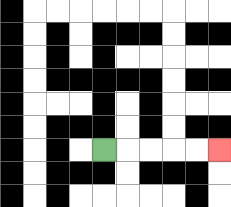{'start': '[4, 6]', 'end': '[9, 6]', 'path_directions': 'R,R,R,R,R', 'path_coordinates': '[[4, 6], [5, 6], [6, 6], [7, 6], [8, 6], [9, 6]]'}